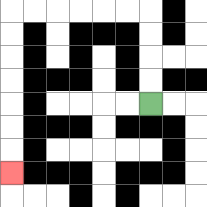{'start': '[6, 4]', 'end': '[0, 7]', 'path_directions': 'U,U,U,U,L,L,L,L,L,L,D,D,D,D,D,D,D', 'path_coordinates': '[[6, 4], [6, 3], [6, 2], [6, 1], [6, 0], [5, 0], [4, 0], [3, 0], [2, 0], [1, 0], [0, 0], [0, 1], [0, 2], [0, 3], [0, 4], [0, 5], [0, 6], [0, 7]]'}